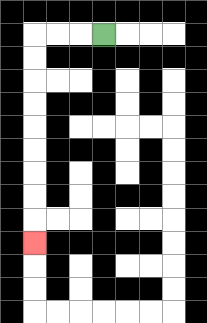{'start': '[4, 1]', 'end': '[1, 10]', 'path_directions': 'L,L,L,D,D,D,D,D,D,D,D,D', 'path_coordinates': '[[4, 1], [3, 1], [2, 1], [1, 1], [1, 2], [1, 3], [1, 4], [1, 5], [1, 6], [1, 7], [1, 8], [1, 9], [1, 10]]'}